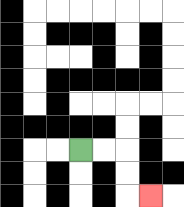{'start': '[3, 6]', 'end': '[6, 8]', 'path_directions': 'R,R,D,D,R', 'path_coordinates': '[[3, 6], [4, 6], [5, 6], [5, 7], [5, 8], [6, 8]]'}